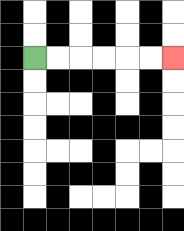{'start': '[1, 2]', 'end': '[7, 2]', 'path_directions': 'R,R,R,R,R,R', 'path_coordinates': '[[1, 2], [2, 2], [3, 2], [4, 2], [5, 2], [6, 2], [7, 2]]'}